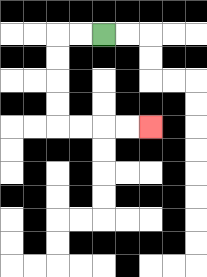{'start': '[4, 1]', 'end': '[6, 5]', 'path_directions': 'L,L,D,D,D,D,R,R,R,R', 'path_coordinates': '[[4, 1], [3, 1], [2, 1], [2, 2], [2, 3], [2, 4], [2, 5], [3, 5], [4, 5], [5, 5], [6, 5]]'}